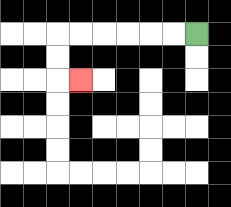{'start': '[8, 1]', 'end': '[3, 3]', 'path_directions': 'L,L,L,L,L,L,D,D,R', 'path_coordinates': '[[8, 1], [7, 1], [6, 1], [5, 1], [4, 1], [3, 1], [2, 1], [2, 2], [2, 3], [3, 3]]'}